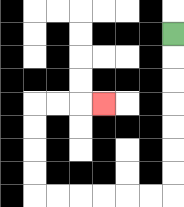{'start': '[7, 1]', 'end': '[4, 4]', 'path_directions': 'D,D,D,D,D,D,D,L,L,L,L,L,L,U,U,U,U,R,R,R', 'path_coordinates': '[[7, 1], [7, 2], [7, 3], [7, 4], [7, 5], [7, 6], [7, 7], [7, 8], [6, 8], [5, 8], [4, 8], [3, 8], [2, 8], [1, 8], [1, 7], [1, 6], [1, 5], [1, 4], [2, 4], [3, 4], [4, 4]]'}